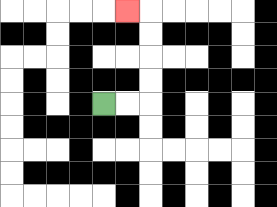{'start': '[4, 4]', 'end': '[5, 0]', 'path_directions': 'R,R,U,U,U,U,L', 'path_coordinates': '[[4, 4], [5, 4], [6, 4], [6, 3], [6, 2], [6, 1], [6, 0], [5, 0]]'}